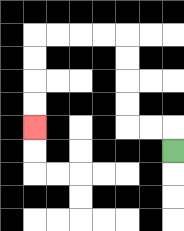{'start': '[7, 6]', 'end': '[1, 5]', 'path_directions': 'U,L,L,U,U,U,U,L,L,L,L,D,D,D,D', 'path_coordinates': '[[7, 6], [7, 5], [6, 5], [5, 5], [5, 4], [5, 3], [5, 2], [5, 1], [4, 1], [3, 1], [2, 1], [1, 1], [1, 2], [1, 3], [1, 4], [1, 5]]'}